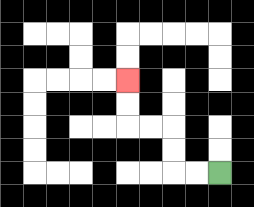{'start': '[9, 7]', 'end': '[5, 3]', 'path_directions': 'L,L,U,U,L,L,U,U', 'path_coordinates': '[[9, 7], [8, 7], [7, 7], [7, 6], [7, 5], [6, 5], [5, 5], [5, 4], [5, 3]]'}